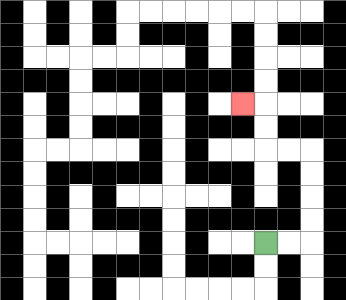{'start': '[11, 10]', 'end': '[10, 4]', 'path_directions': 'R,R,U,U,U,U,L,L,U,U,L', 'path_coordinates': '[[11, 10], [12, 10], [13, 10], [13, 9], [13, 8], [13, 7], [13, 6], [12, 6], [11, 6], [11, 5], [11, 4], [10, 4]]'}